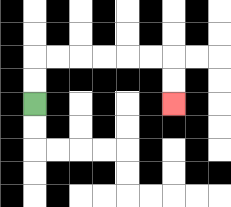{'start': '[1, 4]', 'end': '[7, 4]', 'path_directions': 'U,U,R,R,R,R,R,R,D,D', 'path_coordinates': '[[1, 4], [1, 3], [1, 2], [2, 2], [3, 2], [4, 2], [5, 2], [6, 2], [7, 2], [7, 3], [7, 4]]'}